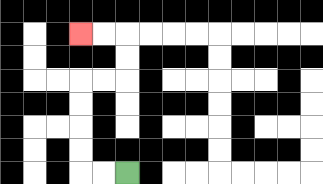{'start': '[5, 7]', 'end': '[3, 1]', 'path_directions': 'L,L,U,U,U,U,R,R,U,U,L,L', 'path_coordinates': '[[5, 7], [4, 7], [3, 7], [3, 6], [3, 5], [3, 4], [3, 3], [4, 3], [5, 3], [5, 2], [5, 1], [4, 1], [3, 1]]'}